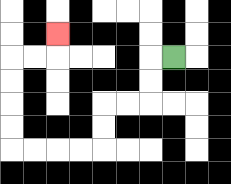{'start': '[7, 2]', 'end': '[2, 1]', 'path_directions': 'L,D,D,L,L,D,D,L,L,L,L,U,U,U,U,R,R,U', 'path_coordinates': '[[7, 2], [6, 2], [6, 3], [6, 4], [5, 4], [4, 4], [4, 5], [4, 6], [3, 6], [2, 6], [1, 6], [0, 6], [0, 5], [0, 4], [0, 3], [0, 2], [1, 2], [2, 2], [2, 1]]'}